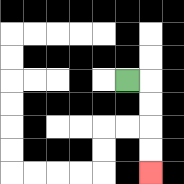{'start': '[5, 3]', 'end': '[6, 7]', 'path_directions': 'R,D,D,D,D', 'path_coordinates': '[[5, 3], [6, 3], [6, 4], [6, 5], [6, 6], [6, 7]]'}